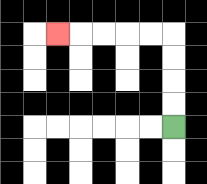{'start': '[7, 5]', 'end': '[2, 1]', 'path_directions': 'U,U,U,U,L,L,L,L,L', 'path_coordinates': '[[7, 5], [7, 4], [7, 3], [7, 2], [7, 1], [6, 1], [5, 1], [4, 1], [3, 1], [2, 1]]'}